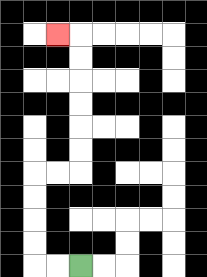{'start': '[3, 11]', 'end': '[2, 1]', 'path_directions': 'L,L,U,U,U,U,R,R,U,U,U,U,U,U,L', 'path_coordinates': '[[3, 11], [2, 11], [1, 11], [1, 10], [1, 9], [1, 8], [1, 7], [2, 7], [3, 7], [3, 6], [3, 5], [3, 4], [3, 3], [3, 2], [3, 1], [2, 1]]'}